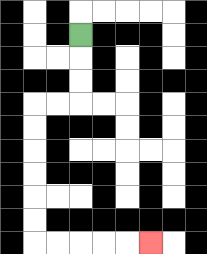{'start': '[3, 1]', 'end': '[6, 10]', 'path_directions': 'D,D,D,L,L,D,D,D,D,D,D,R,R,R,R,R', 'path_coordinates': '[[3, 1], [3, 2], [3, 3], [3, 4], [2, 4], [1, 4], [1, 5], [1, 6], [1, 7], [1, 8], [1, 9], [1, 10], [2, 10], [3, 10], [4, 10], [5, 10], [6, 10]]'}